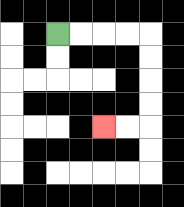{'start': '[2, 1]', 'end': '[4, 5]', 'path_directions': 'R,R,R,R,D,D,D,D,L,L', 'path_coordinates': '[[2, 1], [3, 1], [4, 1], [5, 1], [6, 1], [6, 2], [6, 3], [6, 4], [6, 5], [5, 5], [4, 5]]'}